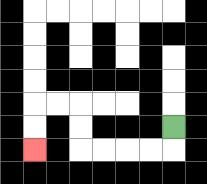{'start': '[7, 5]', 'end': '[1, 6]', 'path_directions': 'D,L,L,L,L,U,U,L,L,D,D', 'path_coordinates': '[[7, 5], [7, 6], [6, 6], [5, 6], [4, 6], [3, 6], [3, 5], [3, 4], [2, 4], [1, 4], [1, 5], [1, 6]]'}